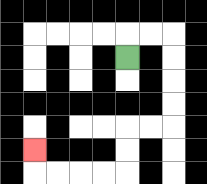{'start': '[5, 2]', 'end': '[1, 6]', 'path_directions': 'U,R,R,D,D,D,D,L,L,D,D,L,L,L,L,U', 'path_coordinates': '[[5, 2], [5, 1], [6, 1], [7, 1], [7, 2], [7, 3], [7, 4], [7, 5], [6, 5], [5, 5], [5, 6], [5, 7], [4, 7], [3, 7], [2, 7], [1, 7], [1, 6]]'}